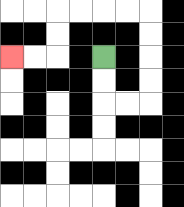{'start': '[4, 2]', 'end': '[0, 2]', 'path_directions': 'D,D,R,R,U,U,U,U,L,L,L,L,D,D,L,L', 'path_coordinates': '[[4, 2], [4, 3], [4, 4], [5, 4], [6, 4], [6, 3], [6, 2], [6, 1], [6, 0], [5, 0], [4, 0], [3, 0], [2, 0], [2, 1], [2, 2], [1, 2], [0, 2]]'}